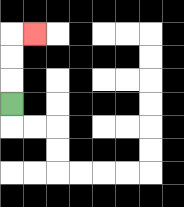{'start': '[0, 4]', 'end': '[1, 1]', 'path_directions': 'U,U,U,R', 'path_coordinates': '[[0, 4], [0, 3], [0, 2], [0, 1], [1, 1]]'}